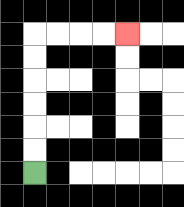{'start': '[1, 7]', 'end': '[5, 1]', 'path_directions': 'U,U,U,U,U,U,R,R,R,R', 'path_coordinates': '[[1, 7], [1, 6], [1, 5], [1, 4], [1, 3], [1, 2], [1, 1], [2, 1], [3, 1], [4, 1], [5, 1]]'}